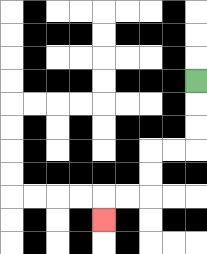{'start': '[8, 3]', 'end': '[4, 9]', 'path_directions': 'D,D,D,L,L,D,D,L,L,D', 'path_coordinates': '[[8, 3], [8, 4], [8, 5], [8, 6], [7, 6], [6, 6], [6, 7], [6, 8], [5, 8], [4, 8], [4, 9]]'}